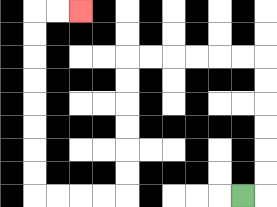{'start': '[10, 8]', 'end': '[3, 0]', 'path_directions': 'R,U,U,U,U,U,U,L,L,L,L,L,L,D,D,D,D,D,D,L,L,L,L,U,U,U,U,U,U,U,U,R,R', 'path_coordinates': '[[10, 8], [11, 8], [11, 7], [11, 6], [11, 5], [11, 4], [11, 3], [11, 2], [10, 2], [9, 2], [8, 2], [7, 2], [6, 2], [5, 2], [5, 3], [5, 4], [5, 5], [5, 6], [5, 7], [5, 8], [4, 8], [3, 8], [2, 8], [1, 8], [1, 7], [1, 6], [1, 5], [1, 4], [1, 3], [1, 2], [1, 1], [1, 0], [2, 0], [3, 0]]'}